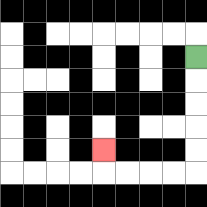{'start': '[8, 2]', 'end': '[4, 6]', 'path_directions': 'D,D,D,D,D,L,L,L,L,U', 'path_coordinates': '[[8, 2], [8, 3], [8, 4], [8, 5], [8, 6], [8, 7], [7, 7], [6, 7], [5, 7], [4, 7], [4, 6]]'}